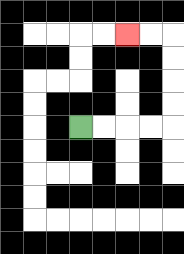{'start': '[3, 5]', 'end': '[5, 1]', 'path_directions': 'R,R,R,R,U,U,U,U,L,L', 'path_coordinates': '[[3, 5], [4, 5], [5, 5], [6, 5], [7, 5], [7, 4], [7, 3], [7, 2], [7, 1], [6, 1], [5, 1]]'}